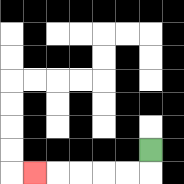{'start': '[6, 6]', 'end': '[1, 7]', 'path_directions': 'D,L,L,L,L,L', 'path_coordinates': '[[6, 6], [6, 7], [5, 7], [4, 7], [3, 7], [2, 7], [1, 7]]'}